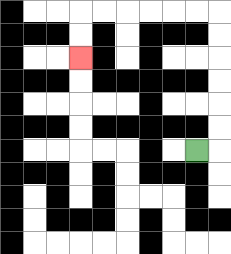{'start': '[8, 6]', 'end': '[3, 2]', 'path_directions': 'R,U,U,U,U,U,U,L,L,L,L,L,L,D,D', 'path_coordinates': '[[8, 6], [9, 6], [9, 5], [9, 4], [9, 3], [9, 2], [9, 1], [9, 0], [8, 0], [7, 0], [6, 0], [5, 0], [4, 0], [3, 0], [3, 1], [3, 2]]'}